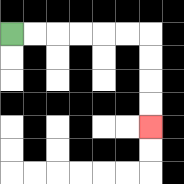{'start': '[0, 1]', 'end': '[6, 5]', 'path_directions': 'R,R,R,R,R,R,D,D,D,D', 'path_coordinates': '[[0, 1], [1, 1], [2, 1], [3, 1], [4, 1], [5, 1], [6, 1], [6, 2], [6, 3], [6, 4], [6, 5]]'}